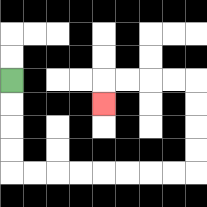{'start': '[0, 3]', 'end': '[4, 4]', 'path_directions': 'D,D,D,D,R,R,R,R,R,R,R,R,U,U,U,U,L,L,L,L,D', 'path_coordinates': '[[0, 3], [0, 4], [0, 5], [0, 6], [0, 7], [1, 7], [2, 7], [3, 7], [4, 7], [5, 7], [6, 7], [7, 7], [8, 7], [8, 6], [8, 5], [8, 4], [8, 3], [7, 3], [6, 3], [5, 3], [4, 3], [4, 4]]'}